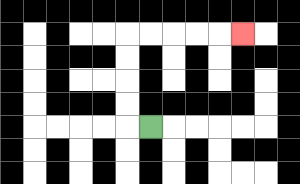{'start': '[6, 5]', 'end': '[10, 1]', 'path_directions': 'L,U,U,U,U,R,R,R,R,R', 'path_coordinates': '[[6, 5], [5, 5], [5, 4], [5, 3], [5, 2], [5, 1], [6, 1], [7, 1], [8, 1], [9, 1], [10, 1]]'}